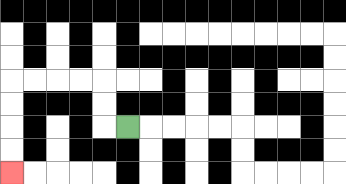{'start': '[5, 5]', 'end': '[0, 7]', 'path_directions': 'L,U,U,L,L,L,L,D,D,D,D', 'path_coordinates': '[[5, 5], [4, 5], [4, 4], [4, 3], [3, 3], [2, 3], [1, 3], [0, 3], [0, 4], [0, 5], [0, 6], [0, 7]]'}